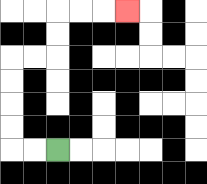{'start': '[2, 6]', 'end': '[5, 0]', 'path_directions': 'L,L,U,U,U,U,R,R,U,U,R,R,R', 'path_coordinates': '[[2, 6], [1, 6], [0, 6], [0, 5], [0, 4], [0, 3], [0, 2], [1, 2], [2, 2], [2, 1], [2, 0], [3, 0], [4, 0], [5, 0]]'}